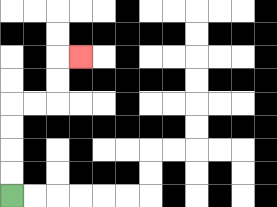{'start': '[0, 8]', 'end': '[3, 2]', 'path_directions': 'U,U,U,U,R,R,U,U,R', 'path_coordinates': '[[0, 8], [0, 7], [0, 6], [0, 5], [0, 4], [1, 4], [2, 4], [2, 3], [2, 2], [3, 2]]'}